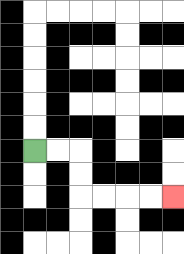{'start': '[1, 6]', 'end': '[7, 8]', 'path_directions': 'R,R,D,D,R,R,R,R', 'path_coordinates': '[[1, 6], [2, 6], [3, 6], [3, 7], [3, 8], [4, 8], [5, 8], [6, 8], [7, 8]]'}